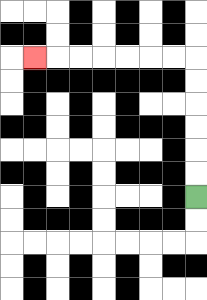{'start': '[8, 8]', 'end': '[1, 2]', 'path_directions': 'U,U,U,U,U,U,L,L,L,L,L,L,L', 'path_coordinates': '[[8, 8], [8, 7], [8, 6], [8, 5], [8, 4], [8, 3], [8, 2], [7, 2], [6, 2], [5, 2], [4, 2], [3, 2], [2, 2], [1, 2]]'}